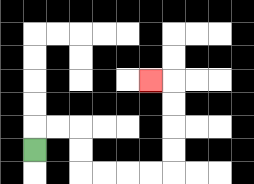{'start': '[1, 6]', 'end': '[6, 3]', 'path_directions': 'U,R,R,D,D,R,R,R,R,U,U,U,U,L', 'path_coordinates': '[[1, 6], [1, 5], [2, 5], [3, 5], [3, 6], [3, 7], [4, 7], [5, 7], [6, 7], [7, 7], [7, 6], [7, 5], [7, 4], [7, 3], [6, 3]]'}